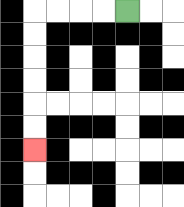{'start': '[5, 0]', 'end': '[1, 6]', 'path_directions': 'L,L,L,L,D,D,D,D,D,D', 'path_coordinates': '[[5, 0], [4, 0], [3, 0], [2, 0], [1, 0], [1, 1], [1, 2], [1, 3], [1, 4], [1, 5], [1, 6]]'}